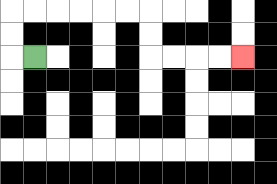{'start': '[1, 2]', 'end': '[10, 2]', 'path_directions': 'L,U,U,R,R,R,R,R,R,D,D,R,R,R,R', 'path_coordinates': '[[1, 2], [0, 2], [0, 1], [0, 0], [1, 0], [2, 0], [3, 0], [4, 0], [5, 0], [6, 0], [6, 1], [6, 2], [7, 2], [8, 2], [9, 2], [10, 2]]'}